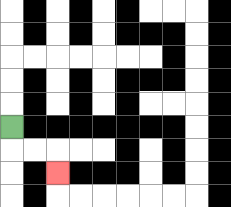{'start': '[0, 5]', 'end': '[2, 7]', 'path_directions': 'D,R,R,D', 'path_coordinates': '[[0, 5], [0, 6], [1, 6], [2, 6], [2, 7]]'}